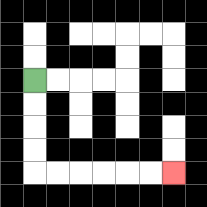{'start': '[1, 3]', 'end': '[7, 7]', 'path_directions': 'D,D,D,D,R,R,R,R,R,R', 'path_coordinates': '[[1, 3], [1, 4], [1, 5], [1, 6], [1, 7], [2, 7], [3, 7], [4, 7], [5, 7], [6, 7], [7, 7]]'}